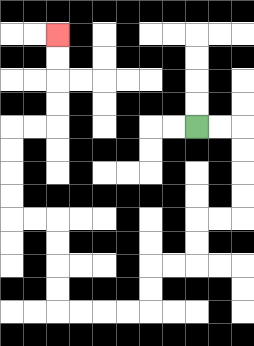{'start': '[8, 5]', 'end': '[2, 1]', 'path_directions': 'R,R,D,D,D,D,L,L,D,D,L,L,D,D,L,L,L,L,U,U,U,U,L,L,U,U,U,U,R,R,U,U,U,U', 'path_coordinates': '[[8, 5], [9, 5], [10, 5], [10, 6], [10, 7], [10, 8], [10, 9], [9, 9], [8, 9], [8, 10], [8, 11], [7, 11], [6, 11], [6, 12], [6, 13], [5, 13], [4, 13], [3, 13], [2, 13], [2, 12], [2, 11], [2, 10], [2, 9], [1, 9], [0, 9], [0, 8], [0, 7], [0, 6], [0, 5], [1, 5], [2, 5], [2, 4], [2, 3], [2, 2], [2, 1]]'}